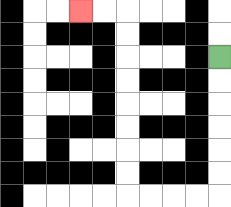{'start': '[9, 2]', 'end': '[3, 0]', 'path_directions': 'D,D,D,D,D,D,L,L,L,L,U,U,U,U,U,U,U,U,L,L', 'path_coordinates': '[[9, 2], [9, 3], [9, 4], [9, 5], [9, 6], [9, 7], [9, 8], [8, 8], [7, 8], [6, 8], [5, 8], [5, 7], [5, 6], [5, 5], [5, 4], [5, 3], [5, 2], [5, 1], [5, 0], [4, 0], [3, 0]]'}